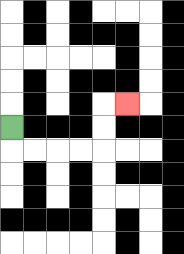{'start': '[0, 5]', 'end': '[5, 4]', 'path_directions': 'D,R,R,R,R,U,U,R', 'path_coordinates': '[[0, 5], [0, 6], [1, 6], [2, 6], [3, 6], [4, 6], [4, 5], [4, 4], [5, 4]]'}